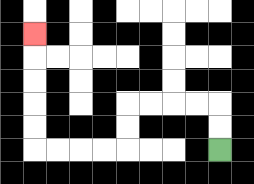{'start': '[9, 6]', 'end': '[1, 1]', 'path_directions': 'U,U,L,L,L,L,D,D,L,L,L,L,U,U,U,U,U', 'path_coordinates': '[[9, 6], [9, 5], [9, 4], [8, 4], [7, 4], [6, 4], [5, 4], [5, 5], [5, 6], [4, 6], [3, 6], [2, 6], [1, 6], [1, 5], [1, 4], [1, 3], [1, 2], [1, 1]]'}